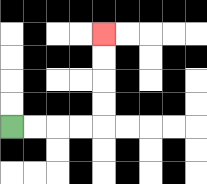{'start': '[0, 5]', 'end': '[4, 1]', 'path_directions': 'R,R,R,R,U,U,U,U', 'path_coordinates': '[[0, 5], [1, 5], [2, 5], [3, 5], [4, 5], [4, 4], [4, 3], [4, 2], [4, 1]]'}